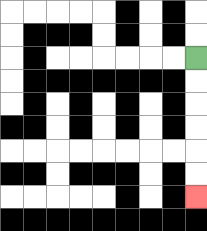{'start': '[8, 2]', 'end': '[8, 8]', 'path_directions': 'D,D,D,D,D,D', 'path_coordinates': '[[8, 2], [8, 3], [8, 4], [8, 5], [8, 6], [8, 7], [8, 8]]'}